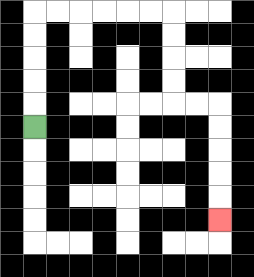{'start': '[1, 5]', 'end': '[9, 9]', 'path_directions': 'U,U,U,U,U,R,R,R,R,R,R,D,D,D,D,R,R,D,D,D,D,D', 'path_coordinates': '[[1, 5], [1, 4], [1, 3], [1, 2], [1, 1], [1, 0], [2, 0], [3, 0], [4, 0], [5, 0], [6, 0], [7, 0], [7, 1], [7, 2], [7, 3], [7, 4], [8, 4], [9, 4], [9, 5], [9, 6], [9, 7], [9, 8], [9, 9]]'}